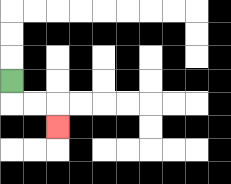{'start': '[0, 3]', 'end': '[2, 5]', 'path_directions': 'D,R,R,D', 'path_coordinates': '[[0, 3], [0, 4], [1, 4], [2, 4], [2, 5]]'}